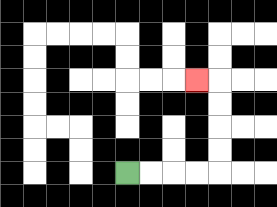{'start': '[5, 7]', 'end': '[8, 3]', 'path_directions': 'R,R,R,R,U,U,U,U,L', 'path_coordinates': '[[5, 7], [6, 7], [7, 7], [8, 7], [9, 7], [9, 6], [9, 5], [9, 4], [9, 3], [8, 3]]'}